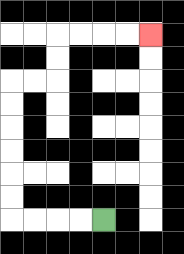{'start': '[4, 9]', 'end': '[6, 1]', 'path_directions': 'L,L,L,L,U,U,U,U,U,U,R,R,U,U,R,R,R,R', 'path_coordinates': '[[4, 9], [3, 9], [2, 9], [1, 9], [0, 9], [0, 8], [0, 7], [0, 6], [0, 5], [0, 4], [0, 3], [1, 3], [2, 3], [2, 2], [2, 1], [3, 1], [4, 1], [5, 1], [6, 1]]'}